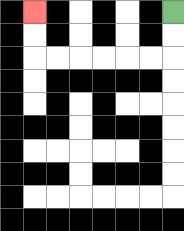{'start': '[7, 0]', 'end': '[1, 0]', 'path_directions': 'D,D,L,L,L,L,L,L,U,U', 'path_coordinates': '[[7, 0], [7, 1], [7, 2], [6, 2], [5, 2], [4, 2], [3, 2], [2, 2], [1, 2], [1, 1], [1, 0]]'}